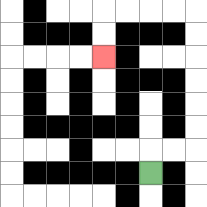{'start': '[6, 7]', 'end': '[4, 2]', 'path_directions': 'U,R,R,U,U,U,U,U,U,L,L,L,L,D,D', 'path_coordinates': '[[6, 7], [6, 6], [7, 6], [8, 6], [8, 5], [8, 4], [8, 3], [8, 2], [8, 1], [8, 0], [7, 0], [6, 0], [5, 0], [4, 0], [4, 1], [4, 2]]'}